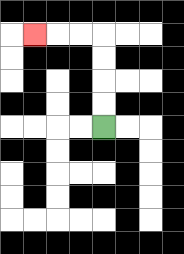{'start': '[4, 5]', 'end': '[1, 1]', 'path_directions': 'U,U,U,U,L,L,L', 'path_coordinates': '[[4, 5], [4, 4], [4, 3], [4, 2], [4, 1], [3, 1], [2, 1], [1, 1]]'}